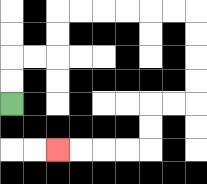{'start': '[0, 4]', 'end': '[2, 6]', 'path_directions': 'U,U,R,R,U,U,R,R,R,R,R,R,D,D,D,D,L,L,D,D,L,L,L,L', 'path_coordinates': '[[0, 4], [0, 3], [0, 2], [1, 2], [2, 2], [2, 1], [2, 0], [3, 0], [4, 0], [5, 0], [6, 0], [7, 0], [8, 0], [8, 1], [8, 2], [8, 3], [8, 4], [7, 4], [6, 4], [6, 5], [6, 6], [5, 6], [4, 6], [3, 6], [2, 6]]'}